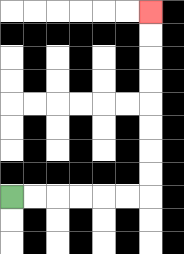{'start': '[0, 8]', 'end': '[6, 0]', 'path_directions': 'R,R,R,R,R,R,U,U,U,U,U,U,U,U', 'path_coordinates': '[[0, 8], [1, 8], [2, 8], [3, 8], [4, 8], [5, 8], [6, 8], [6, 7], [6, 6], [6, 5], [6, 4], [6, 3], [6, 2], [6, 1], [6, 0]]'}